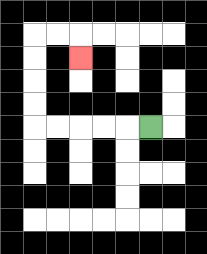{'start': '[6, 5]', 'end': '[3, 2]', 'path_directions': 'L,L,L,L,L,U,U,U,U,R,R,D', 'path_coordinates': '[[6, 5], [5, 5], [4, 5], [3, 5], [2, 5], [1, 5], [1, 4], [1, 3], [1, 2], [1, 1], [2, 1], [3, 1], [3, 2]]'}